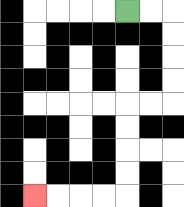{'start': '[5, 0]', 'end': '[1, 8]', 'path_directions': 'R,R,D,D,D,D,L,L,D,D,D,D,L,L,L,L', 'path_coordinates': '[[5, 0], [6, 0], [7, 0], [7, 1], [7, 2], [7, 3], [7, 4], [6, 4], [5, 4], [5, 5], [5, 6], [5, 7], [5, 8], [4, 8], [3, 8], [2, 8], [1, 8]]'}